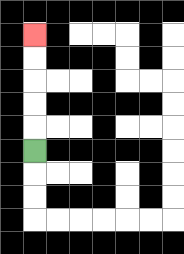{'start': '[1, 6]', 'end': '[1, 1]', 'path_directions': 'U,U,U,U,U', 'path_coordinates': '[[1, 6], [1, 5], [1, 4], [1, 3], [1, 2], [1, 1]]'}